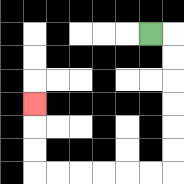{'start': '[6, 1]', 'end': '[1, 4]', 'path_directions': 'R,D,D,D,D,D,D,L,L,L,L,L,L,U,U,U', 'path_coordinates': '[[6, 1], [7, 1], [7, 2], [7, 3], [7, 4], [7, 5], [7, 6], [7, 7], [6, 7], [5, 7], [4, 7], [3, 7], [2, 7], [1, 7], [1, 6], [1, 5], [1, 4]]'}